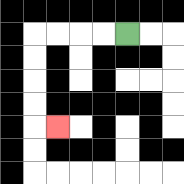{'start': '[5, 1]', 'end': '[2, 5]', 'path_directions': 'L,L,L,L,D,D,D,D,R', 'path_coordinates': '[[5, 1], [4, 1], [3, 1], [2, 1], [1, 1], [1, 2], [1, 3], [1, 4], [1, 5], [2, 5]]'}